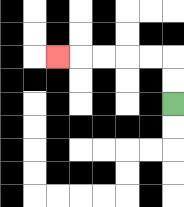{'start': '[7, 4]', 'end': '[2, 2]', 'path_directions': 'U,U,L,L,L,L,L', 'path_coordinates': '[[7, 4], [7, 3], [7, 2], [6, 2], [5, 2], [4, 2], [3, 2], [2, 2]]'}